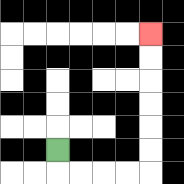{'start': '[2, 6]', 'end': '[6, 1]', 'path_directions': 'D,R,R,R,R,U,U,U,U,U,U', 'path_coordinates': '[[2, 6], [2, 7], [3, 7], [4, 7], [5, 7], [6, 7], [6, 6], [6, 5], [6, 4], [6, 3], [6, 2], [6, 1]]'}